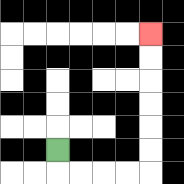{'start': '[2, 6]', 'end': '[6, 1]', 'path_directions': 'D,R,R,R,R,U,U,U,U,U,U', 'path_coordinates': '[[2, 6], [2, 7], [3, 7], [4, 7], [5, 7], [6, 7], [6, 6], [6, 5], [6, 4], [6, 3], [6, 2], [6, 1]]'}